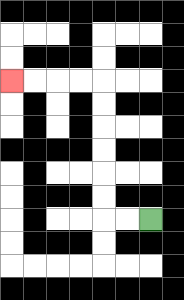{'start': '[6, 9]', 'end': '[0, 3]', 'path_directions': 'L,L,U,U,U,U,U,U,L,L,L,L', 'path_coordinates': '[[6, 9], [5, 9], [4, 9], [4, 8], [4, 7], [4, 6], [4, 5], [4, 4], [4, 3], [3, 3], [2, 3], [1, 3], [0, 3]]'}